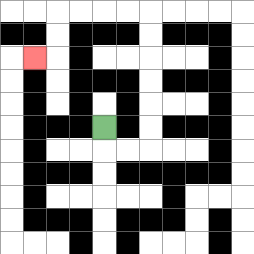{'start': '[4, 5]', 'end': '[1, 2]', 'path_directions': 'D,R,R,U,U,U,U,U,U,L,L,L,L,D,D,L', 'path_coordinates': '[[4, 5], [4, 6], [5, 6], [6, 6], [6, 5], [6, 4], [6, 3], [6, 2], [6, 1], [6, 0], [5, 0], [4, 0], [3, 0], [2, 0], [2, 1], [2, 2], [1, 2]]'}